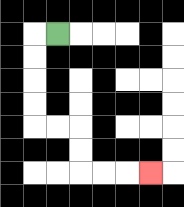{'start': '[2, 1]', 'end': '[6, 7]', 'path_directions': 'L,D,D,D,D,R,R,D,D,R,R,R', 'path_coordinates': '[[2, 1], [1, 1], [1, 2], [1, 3], [1, 4], [1, 5], [2, 5], [3, 5], [3, 6], [3, 7], [4, 7], [5, 7], [6, 7]]'}